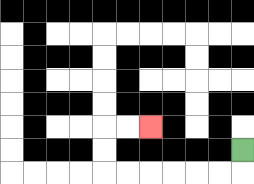{'start': '[10, 6]', 'end': '[6, 5]', 'path_directions': 'D,L,L,L,L,L,L,U,U,R,R', 'path_coordinates': '[[10, 6], [10, 7], [9, 7], [8, 7], [7, 7], [6, 7], [5, 7], [4, 7], [4, 6], [4, 5], [5, 5], [6, 5]]'}